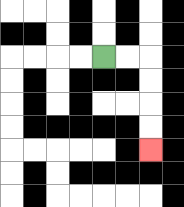{'start': '[4, 2]', 'end': '[6, 6]', 'path_directions': 'R,R,D,D,D,D', 'path_coordinates': '[[4, 2], [5, 2], [6, 2], [6, 3], [6, 4], [6, 5], [6, 6]]'}